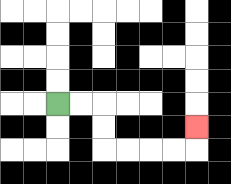{'start': '[2, 4]', 'end': '[8, 5]', 'path_directions': 'R,R,D,D,R,R,R,R,U', 'path_coordinates': '[[2, 4], [3, 4], [4, 4], [4, 5], [4, 6], [5, 6], [6, 6], [7, 6], [8, 6], [8, 5]]'}